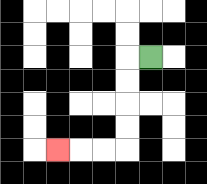{'start': '[6, 2]', 'end': '[2, 6]', 'path_directions': 'L,D,D,D,D,L,L,L', 'path_coordinates': '[[6, 2], [5, 2], [5, 3], [5, 4], [5, 5], [5, 6], [4, 6], [3, 6], [2, 6]]'}